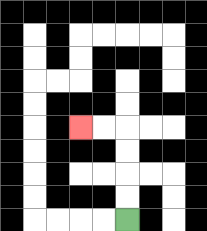{'start': '[5, 9]', 'end': '[3, 5]', 'path_directions': 'U,U,U,U,L,L', 'path_coordinates': '[[5, 9], [5, 8], [5, 7], [5, 6], [5, 5], [4, 5], [3, 5]]'}